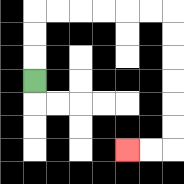{'start': '[1, 3]', 'end': '[5, 6]', 'path_directions': 'U,U,U,R,R,R,R,R,R,D,D,D,D,D,D,L,L', 'path_coordinates': '[[1, 3], [1, 2], [1, 1], [1, 0], [2, 0], [3, 0], [4, 0], [5, 0], [6, 0], [7, 0], [7, 1], [7, 2], [7, 3], [7, 4], [7, 5], [7, 6], [6, 6], [5, 6]]'}